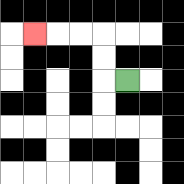{'start': '[5, 3]', 'end': '[1, 1]', 'path_directions': 'L,U,U,L,L,L', 'path_coordinates': '[[5, 3], [4, 3], [4, 2], [4, 1], [3, 1], [2, 1], [1, 1]]'}